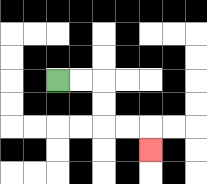{'start': '[2, 3]', 'end': '[6, 6]', 'path_directions': 'R,R,D,D,R,R,D', 'path_coordinates': '[[2, 3], [3, 3], [4, 3], [4, 4], [4, 5], [5, 5], [6, 5], [6, 6]]'}